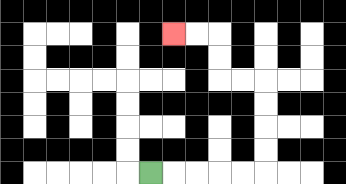{'start': '[6, 7]', 'end': '[7, 1]', 'path_directions': 'R,R,R,R,R,U,U,U,U,L,L,U,U,L,L', 'path_coordinates': '[[6, 7], [7, 7], [8, 7], [9, 7], [10, 7], [11, 7], [11, 6], [11, 5], [11, 4], [11, 3], [10, 3], [9, 3], [9, 2], [9, 1], [8, 1], [7, 1]]'}